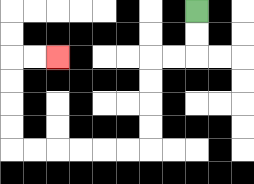{'start': '[8, 0]', 'end': '[2, 2]', 'path_directions': 'D,D,L,L,D,D,D,D,L,L,L,L,L,L,U,U,U,U,R,R', 'path_coordinates': '[[8, 0], [8, 1], [8, 2], [7, 2], [6, 2], [6, 3], [6, 4], [6, 5], [6, 6], [5, 6], [4, 6], [3, 6], [2, 6], [1, 6], [0, 6], [0, 5], [0, 4], [0, 3], [0, 2], [1, 2], [2, 2]]'}